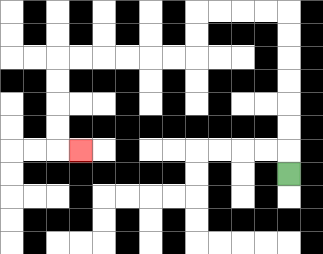{'start': '[12, 7]', 'end': '[3, 6]', 'path_directions': 'U,U,U,U,U,U,U,L,L,L,L,D,D,L,L,L,L,L,L,D,D,D,D,R', 'path_coordinates': '[[12, 7], [12, 6], [12, 5], [12, 4], [12, 3], [12, 2], [12, 1], [12, 0], [11, 0], [10, 0], [9, 0], [8, 0], [8, 1], [8, 2], [7, 2], [6, 2], [5, 2], [4, 2], [3, 2], [2, 2], [2, 3], [2, 4], [2, 5], [2, 6], [3, 6]]'}